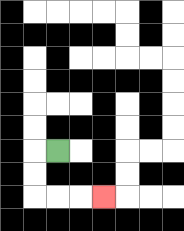{'start': '[2, 6]', 'end': '[4, 8]', 'path_directions': 'L,D,D,R,R,R', 'path_coordinates': '[[2, 6], [1, 6], [1, 7], [1, 8], [2, 8], [3, 8], [4, 8]]'}